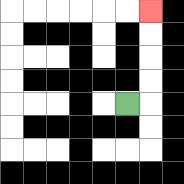{'start': '[5, 4]', 'end': '[6, 0]', 'path_directions': 'R,U,U,U,U', 'path_coordinates': '[[5, 4], [6, 4], [6, 3], [6, 2], [6, 1], [6, 0]]'}